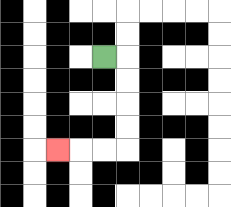{'start': '[4, 2]', 'end': '[2, 6]', 'path_directions': 'R,D,D,D,D,L,L,L', 'path_coordinates': '[[4, 2], [5, 2], [5, 3], [5, 4], [5, 5], [5, 6], [4, 6], [3, 6], [2, 6]]'}